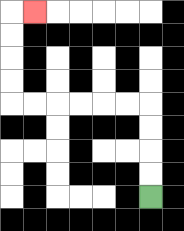{'start': '[6, 8]', 'end': '[1, 0]', 'path_directions': 'U,U,U,U,L,L,L,L,L,L,U,U,U,U,R', 'path_coordinates': '[[6, 8], [6, 7], [6, 6], [6, 5], [6, 4], [5, 4], [4, 4], [3, 4], [2, 4], [1, 4], [0, 4], [0, 3], [0, 2], [0, 1], [0, 0], [1, 0]]'}